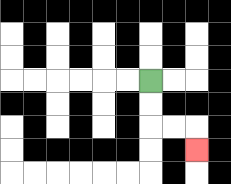{'start': '[6, 3]', 'end': '[8, 6]', 'path_directions': 'D,D,R,R,D', 'path_coordinates': '[[6, 3], [6, 4], [6, 5], [7, 5], [8, 5], [8, 6]]'}